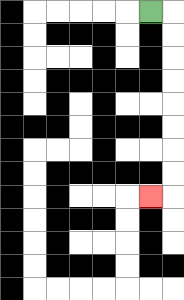{'start': '[6, 0]', 'end': '[6, 8]', 'path_directions': 'R,D,D,D,D,D,D,D,D,L', 'path_coordinates': '[[6, 0], [7, 0], [7, 1], [7, 2], [7, 3], [7, 4], [7, 5], [7, 6], [7, 7], [7, 8], [6, 8]]'}